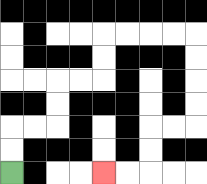{'start': '[0, 7]', 'end': '[4, 7]', 'path_directions': 'U,U,R,R,U,U,R,R,U,U,R,R,R,R,D,D,D,D,L,L,D,D,L,L', 'path_coordinates': '[[0, 7], [0, 6], [0, 5], [1, 5], [2, 5], [2, 4], [2, 3], [3, 3], [4, 3], [4, 2], [4, 1], [5, 1], [6, 1], [7, 1], [8, 1], [8, 2], [8, 3], [8, 4], [8, 5], [7, 5], [6, 5], [6, 6], [6, 7], [5, 7], [4, 7]]'}